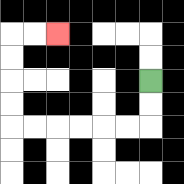{'start': '[6, 3]', 'end': '[2, 1]', 'path_directions': 'D,D,L,L,L,L,L,L,U,U,U,U,R,R', 'path_coordinates': '[[6, 3], [6, 4], [6, 5], [5, 5], [4, 5], [3, 5], [2, 5], [1, 5], [0, 5], [0, 4], [0, 3], [0, 2], [0, 1], [1, 1], [2, 1]]'}